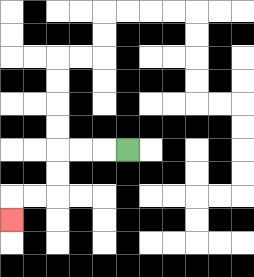{'start': '[5, 6]', 'end': '[0, 9]', 'path_directions': 'L,L,L,D,D,L,L,D', 'path_coordinates': '[[5, 6], [4, 6], [3, 6], [2, 6], [2, 7], [2, 8], [1, 8], [0, 8], [0, 9]]'}